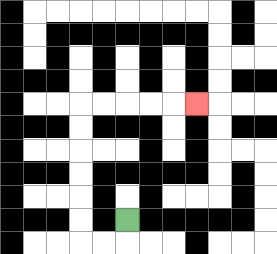{'start': '[5, 9]', 'end': '[8, 4]', 'path_directions': 'D,L,L,U,U,U,U,U,U,R,R,R,R,R', 'path_coordinates': '[[5, 9], [5, 10], [4, 10], [3, 10], [3, 9], [3, 8], [3, 7], [3, 6], [3, 5], [3, 4], [4, 4], [5, 4], [6, 4], [7, 4], [8, 4]]'}